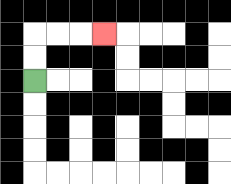{'start': '[1, 3]', 'end': '[4, 1]', 'path_directions': 'U,U,R,R,R', 'path_coordinates': '[[1, 3], [1, 2], [1, 1], [2, 1], [3, 1], [4, 1]]'}